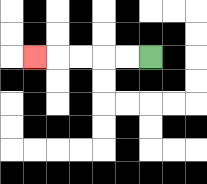{'start': '[6, 2]', 'end': '[1, 2]', 'path_directions': 'L,L,L,L,L', 'path_coordinates': '[[6, 2], [5, 2], [4, 2], [3, 2], [2, 2], [1, 2]]'}